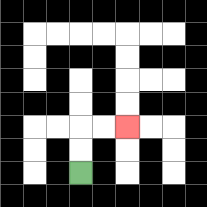{'start': '[3, 7]', 'end': '[5, 5]', 'path_directions': 'U,U,R,R', 'path_coordinates': '[[3, 7], [3, 6], [3, 5], [4, 5], [5, 5]]'}